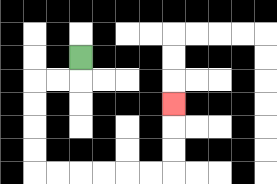{'start': '[3, 2]', 'end': '[7, 4]', 'path_directions': 'D,L,L,D,D,D,D,R,R,R,R,R,R,U,U,U', 'path_coordinates': '[[3, 2], [3, 3], [2, 3], [1, 3], [1, 4], [1, 5], [1, 6], [1, 7], [2, 7], [3, 7], [4, 7], [5, 7], [6, 7], [7, 7], [7, 6], [7, 5], [7, 4]]'}